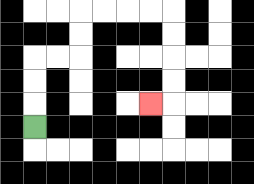{'start': '[1, 5]', 'end': '[6, 4]', 'path_directions': 'U,U,U,R,R,U,U,R,R,R,R,D,D,D,D,L', 'path_coordinates': '[[1, 5], [1, 4], [1, 3], [1, 2], [2, 2], [3, 2], [3, 1], [3, 0], [4, 0], [5, 0], [6, 0], [7, 0], [7, 1], [7, 2], [7, 3], [7, 4], [6, 4]]'}